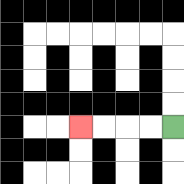{'start': '[7, 5]', 'end': '[3, 5]', 'path_directions': 'L,L,L,L', 'path_coordinates': '[[7, 5], [6, 5], [5, 5], [4, 5], [3, 5]]'}